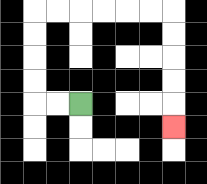{'start': '[3, 4]', 'end': '[7, 5]', 'path_directions': 'L,L,U,U,U,U,R,R,R,R,R,R,D,D,D,D,D', 'path_coordinates': '[[3, 4], [2, 4], [1, 4], [1, 3], [1, 2], [1, 1], [1, 0], [2, 0], [3, 0], [4, 0], [5, 0], [6, 0], [7, 0], [7, 1], [7, 2], [7, 3], [7, 4], [7, 5]]'}